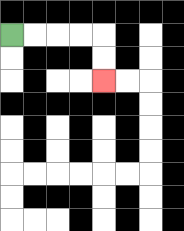{'start': '[0, 1]', 'end': '[4, 3]', 'path_directions': 'R,R,R,R,D,D', 'path_coordinates': '[[0, 1], [1, 1], [2, 1], [3, 1], [4, 1], [4, 2], [4, 3]]'}